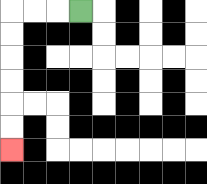{'start': '[3, 0]', 'end': '[0, 6]', 'path_directions': 'L,L,L,D,D,D,D,D,D', 'path_coordinates': '[[3, 0], [2, 0], [1, 0], [0, 0], [0, 1], [0, 2], [0, 3], [0, 4], [0, 5], [0, 6]]'}